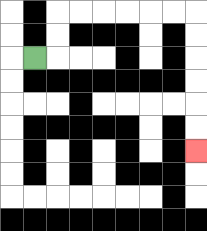{'start': '[1, 2]', 'end': '[8, 6]', 'path_directions': 'R,U,U,R,R,R,R,R,R,D,D,D,D,D,D', 'path_coordinates': '[[1, 2], [2, 2], [2, 1], [2, 0], [3, 0], [4, 0], [5, 0], [6, 0], [7, 0], [8, 0], [8, 1], [8, 2], [8, 3], [8, 4], [8, 5], [8, 6]]'}